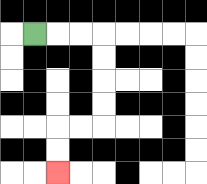{'start': '[1, 1]', 'end': '[2, 7]', 'path_directions': 'R,R,R,D,D,D,D,L,L,D,D', 'path_coordinates': '[[1, 1], [2, 1], [3, 1], [4, 1], [4, 2], [4, 3], [4, 4], [4, 5], [3, 5], [2, 5], [2, 6], [2, 7]]'}